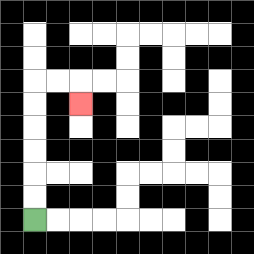{'start': '[1, 9]', 'end': '[3, 4]', 'path_directions': 'U,U,U,U,U,U,R,R,D', 'path_coordinates': '[[1, 9], [1, 8], [1, 7], [1, 6], [1, 5], [1, 4], [1, 3], [2, 3], [3, 3], [3, 4]]'}